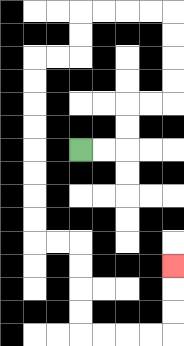{'start': '[3, 6]', 'end': '[7, 11]', 'path_directions': 'R,R,U,U,R,R,U,U,U,U,L,L,L,L,D,D,L,L,D,D,D,D,D,D,D,D,R,R,D,D,D,D,R,R,R,R,U,U,U', 'path_coordinates': '[[3, 6], [4, 6], [5, 6], [5, 5], [5, 4], [6, 4], [7, 4], [7, 3], [7, 2], [7, 1], [7, 0], [6, 0], [5, 0], [4, 0], [3, 0], [3, 1], [3, 2], [2, 2], [1, 2], [1, 3], [1, 4], [1, 5], [1, 6], [1, 7], [1, 8], [1, 9], [1, 10], [2, 10], [3, 10], [3, 11], [3, 12], [3, 13], [3, 14], [4, 14], [5, 14], [6, 14], [7, 14], [7, 13], [7, 12], [7, 11]]'}